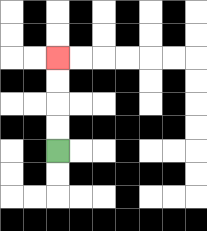{'start': '[2, 6]', 'end': '[2, 2]', 'path_directions': 'U,U,U,U', 'path_coordinates': '[[2, 6], [2, 5], [2, 4], [2, 3], [2, 2]]'}